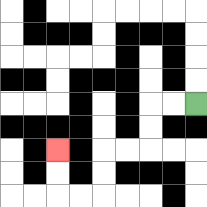{'start': '[8, 4]', 'end': '[2, 6]', 'path_directions': 'L,L,D,D,L,L,D,D,L,L,U,U', 'path_coordinates': '[[8, 4], [7, 4], [6, 4], [6, 5], [6, 6], [5, 6], [4, 6], [4, 7], [4, 8], [3, 8], [2, 8], [2, 7], [2, 6]]'}